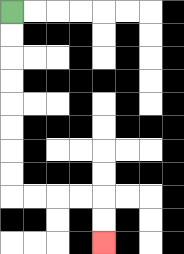{'start': '[0, 0]', 'end': '[4, 10]', 'path_directions': 'D,D,D,D,D,D,D,D,R,R,R,R,D,D', 'path_coordinates': '[[0, 0], [0, 1], [0, 2], [0, 3], [0, 4], [0, 5], [0, 6], [0, 7], [0, 8], [1, 8], [2, 8], [3, 8], [4, 8], [4, 9], [4, 10]]'}